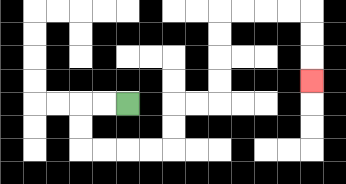{'start': '[5, 4]', 'end': '[13, 3]', 'path_directions': 'L,L,D,D,R,R,R,R,U,U,R,R,U,U,U,U,R,R,R,R,D,D,D', 'path_coordinates': '[[5, 4], [4, 4], [3, 4], [3, 5], [3, 6], [4, 6], [5, 6], [6, 6], [7, 6], [7, 5], [7, 4], [8, 4], [9, 4], [9, 3], [9, 2], [9, 1], [9, 0], [10, 0], [11, 0], [12, 0], [13, 0], [13, 1], [13, 2], [13, 3]]'}